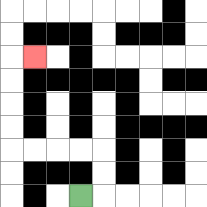{'start': '[3, 8]', 'end': '[1, 2]', 'path_directions': 'R,U,U,L,L,L,L,U,U,U,U,R', 'path_coordinates': '[[3, 8], [4, 8], [4, 7], [4, 6], [3, 6], [2, 6], [1, 6], [0, 6], [0, 5], [0, 4], [0, 3], [0, 2], [1, 2]]'}